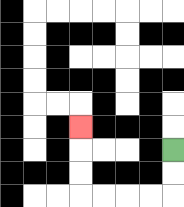{'start': '[7, 6]', 'end': '[3, 5]', 'path_directions': 'D,D,L,L,L,L,U,U,U', 'path_coordinates': '[[7, 6], [7, 7], [7, 8], [6, 8], [5, 8], [4, 8], [3, 8], [3, 7], [3, 6], [3, 5]]'}